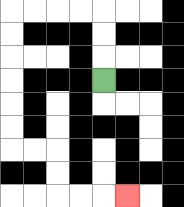{'start': '[4, 3]', 'end': '[5, 8]', 'path_directions': 'U,U,U,L,L,L,L,D,D,D,D,D,D,R,R,D,D,R,R,R', 'path_coordinates': '[[4, 3], [4, 2], [4, 1], [4, 0], [3, 0], [2, 0], [1, 0], [0, 0], [0, 1], [0, 2], [0, 3], [0, 4], [0, 5], [0, 6], [1, 6], [2, 6], [2, 7], [2, 8], [3, 8], [4, 8], [5, 8]]'}